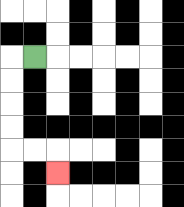{'start': '[1, 2]', 'end': '[2, 7]', 'path_directions': 'L,D,D,D,D,R,R,D', 'path_coordinates': '[[1, 2], [0, 2], [0, 3], [0, 4], [0, 5], [0, 6], [1, 6], [2, 6], [2, 7]]'}